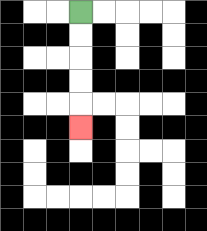{'start': '[3, 0]', 'end': '[3, 5]', 'path_directions': 'D,D,D,D,D', 'path_coordinates': '[[3, 0], [3, 1], [3, 2], [3, 3], [3, 4], [3, 5]]'}